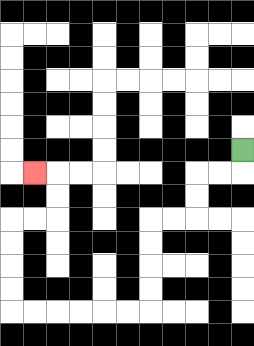{'start': '[10, 6]', 'end': '[1, 7]', 'path_directions': 'D,L,L,D,D,L,L,D,D,D,D,L,L,L,L,L,L,U,U,U,U,R,R,U,U,L', 'path_coordinates': '[[10, 6], [10, 7], [9, 7], [8, 7], [8, 8], [8, 9], [7, 9], [6, 9], [6, 10], [6, 11], [6, 12], [6, 13], [5, 13], [4, 13], [3, 13], [2, 13], [1, 13], [0, 13], [0, 12], [0, 11], [0, 10], [0, 9], [1, 9], [2, 9], [2, 8], [2, 7], [1, 7]]'}